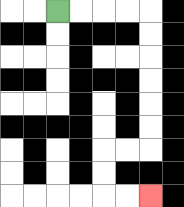{'start': '[2, 0]', 'end': '[6, 8]', 'path_directions': 'R,R,R,R,D,D,D,D,D,D,L,L,D,D,R,R', 'path_coordinates': '[[2, 0], [3, 0], [4, 0], [5, 0], [6, 0], [6, 1], [6, 2], [6, 3], [6, 4], [6, 5], [6, 6], [5, 6], [4, 6], [4, 7], [4, 8], [5, 8], [6, 8]]'}